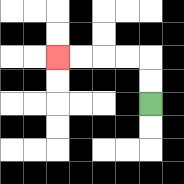{'start': '[6, 4]', 'end': '[2, 2]', 'path_directions': 'U,U,L,L,L,L', 'path_coordinates': '[[6, 4], [6, 3], [6, 2], [5, 2], [4, 2], [3, 2], [2, 2]]'}